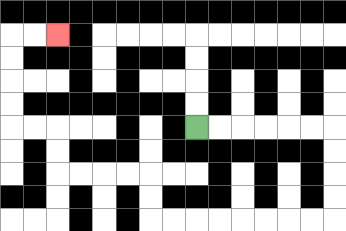{'start': '[8, 5]', 'end': '[2, 1]', 'path_directions': 'R,R,R,R,R,R,D,D,D,D,L,L,L,L,L,L,L,L,U,U,L,L,L,L,U,U,L,L,U,U,U,U,R,R', 'path_coordinates': '[[8, 5], [9, 5], [10, 5], [11, 5], [12, 5], [13, 5], [14, 5], [14, 6], [14, 7], [14, 8], [14, 9], [13, 9], [12, 9], [11, 9], [10, 9], [9, 9], [8, 9], [7, 9], [6, 9], [6, 8], [6, 7], [5, 7], [4, 7], [3, 7], [2, 7], [2, 6], [2, 5], [1, 5], [0, 5], [0, 4], [0, 3], [0, 2], [0, 1], [1, 1], [2, 1]]'}